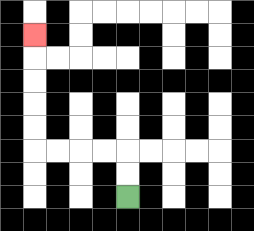{'start': '[5, 8]', 'end': '[1, 1]', 'path_directions': 'U,U,L,L,L,L,U,U,U,U,U', 'path_coordinates': '[[5, 8], [5, 7], [5, 6], [4, 6], [3, 6], [2, 6], [1, 6], [1, 5], [1, 4], [1, 3], [1, 2], [1, 1]]'}